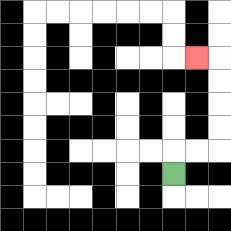{'start': '[7, 7]', 'end': '[8, 2]', 'path_directions': 'U,R,R,U,U,U,U,L', 'path_coordinates': '[[7, 7], [7, 6], [8, 6], [9, 6], [9, 5], [9, 4], [9, 3], [9, 2], [8, 2]]'}